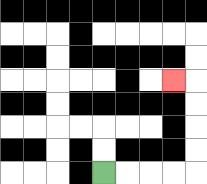{'start': '[4, 7]', 'end': '[7, 3]', 'path_directions': 'R,R,R,R,U,U,U,U,L', 'path_coordinates': '[[4, 7], [5, 7], [6, 7], [7, 7], [8, 7], [8, 6], [8, 5], [8, 4], [8, 3], [7, 3]]'}